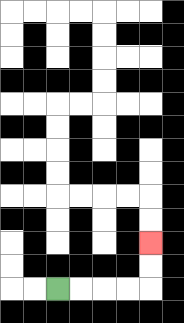{'start': '[2, 12]', 'end': '[6, 10]', 'path_directions': 'R,R,R,R,U,U', 'path_coordinates': '[[2, 12], [3, 12], [4, 12], [5, 12], [6, 12], [6, 11], [6, 10]]'}